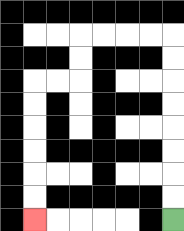{'start': '[7, 9]', 'end': '[1, 9]', 'path_directions': 'U,U,U,U,U,U,U,U,L,L,L,L,D,D,L,L,D,D,D,D,D,D', 'path_coordinates': '[[7, 9], [7, 8], [7, 7], [7, 6], [7, 5], [7, 4], [7, 3], [7, 2], [7, 1], [6, 1], [5, 1], [4, 1], [3, 1], [3, 2], [3, 3], [2, 3], [1, 3], [1, 4], [1, 5], [1, 6], [1, 7], [1, 8], [1, 9]]'}